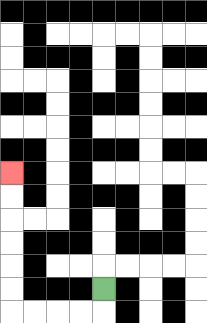{'start': '[4, 12]', 'end': '[0, 7]', 'path_directions': 'D,L,L,L,L,U,U,U,U,U,U', 'path_coordinates': '[[4, 12], [4, 13], [3, 13], [2, 13], [1, 13], [0, 13], [0, 12], [0, 11], [0, 10], [0, 9], [0, 8], [0, 7]]'}